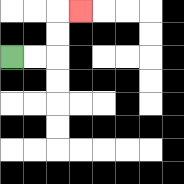{'start': '[0, 2]', 'end': '[3, 0]', 'path_directions': 'R,R,U,U,R', 'path_coordinates': '[[0, 2], [1, 2], [2, 2], [2, 1], [2, 0], [3, 0]]'}